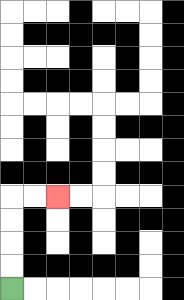{'start': '[0, 12]', 'end': '[2, 8]', 'path_directions': 'U,U,U,U,R,R', 'path_coordinates': '[[0, 12], [0, 11], [0, 10], [0, 9], [0, 8], [1, 8], [2, 8]]'}